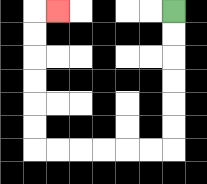{'start': '[7, 0]', 'end': '[2, 0]', 'path_directions': 'D,D,D,D,D,D,L,L,L,L,L,L,U,U,U,U,U,U,R', 'path_coordinates': '[[7, 0], [7, 1], [7, 2], [7, 3], [7, 4], [7, 5], [7, 6], [6, 6], [5, 6], [4, 6], [3, 6], [2, 6], [1, 6], [1, 5], [1, 4], [1, 3], [1, 2], [1, 1], [1, 0], [2, 0]]'}